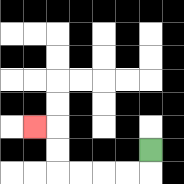{'start': '[6, 6]', 'end': '[1, 5]', 'path_directions': 'D,L,L,L,L,U,U,L', 'path_coordinates': '[[6, 6], [6, 7], [5, 7], [4, 7], [3, 7], [2, 7], [2, 6], [2, 5], [1, 5]]'}